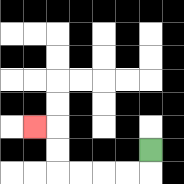{'start': '[6, 6]', 'end': '[1, 5]', 'path_directions': 'D,L,L,L,L,U,U,L', 'path_coordinates': '[[6, 6], [6, 7], [5, 7], [4, 7], [3, 7], [2, 7], [2, 6], [2, 5], [1, 5]]'}